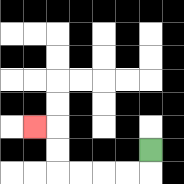{'start': '[6, 6]', 'end': '[1, 5]', 'path_directions': 'D,L,L,L,L,U,U,L', 'path_coordinates': '[[6, 6], [6, 7], [5, 7], [4, 7], [3, 7], [2, 7], [2, 6], [2, 5], [1, 5]]'}